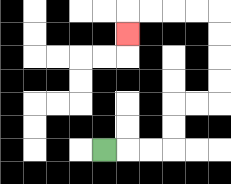{'start': '[4, 6]', 'end': '[5, 1]', 'path_directions': 'R,R,R,U,U,R,R,U,U,U,U,L,L,L,L,D', 'path_coordinates': '[[4, 6], [5, 6], [6, 6], [7, 6], [7, 5], [7, 4], [8, 4], [9, 4], [9, 3], [9, 2], [9, 1], [9, 0], [8, 0], [7, 0], [6, 0], [5, 0], [5, 1]]'}